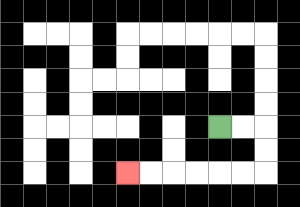{'start': '[9, 5]', 'end': '[5, 7]', 'path_directions': 'R,R,D,D,L,L,L,L,L,L', 'path_coordinates': '[[9, 5], [10, 5], [11, 5], [11, 6], [11, 7], [10, 7], [9, 7], [8, 7], [7, 7], [6, 7], [5, 7]]'}